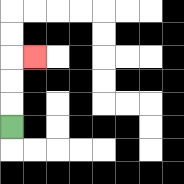{'start': '[0, 5]', 'end': '[1, 2]', 'path_directions': 'U,U,U,R', 'path_coordinates': '[[0, 5], [0, 4], [0, 3], [0, 2], [1, 2]]'}